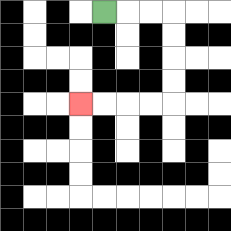{'start': '[4, 0]', 'end': '[3, 4]', 'path_directions': 'R,R,R,D,D,D,D,L,L,L,L', 'path_coordinates': '[[4, 0], [5, 0], [6, 0], [7, 0], [7, 1], [7, 2], [7, 3], [7, 4], [6, 4], [5, 4], [4, 4], [3, 4]]'}